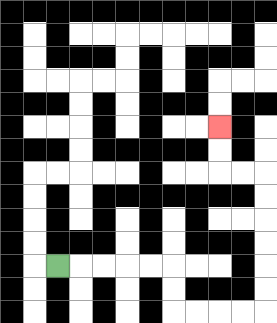{'start': '[2, 11]', 'end': '[9, 5]', 'path_directions': 'R,R,R,R,R,D,D,R,R,R,R,U,U,U,U,U,U,L,L,U,U', 'path_coordinates': '[[2, 11], [3, 11], [4, 11], [5, 11], [6, 11], [7, 11], [7, 12], [7, 13], [8, 13], [9, 13], [10, 13], [11, 13], [11, 12], [11, 11], [11, 10], [11, 9], [11, 8], [11, 7], [10, 7], [9, 7], [9, 6], [9, 5]]'}